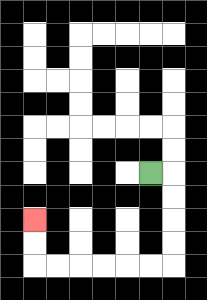{'start': '[6, 7]', 'end': '[1, 9]', 'path_directions': 'R,D,D,D,D,L,L,L,L,L,L,U,U', 'path_coordinates': '[[6, 7], [7, 7], [7, 8], [7, 9], [7, 10], [7, 11], [6, 11], [5, 11], [4, 11], [3, 11], [2, 11], [1, 11], [1, 10], [1, 9]]'}